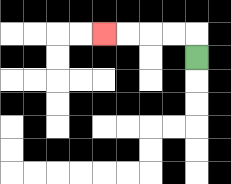{'start': '[8, 2]', 'end': '[4, 1]', 'path_directions': 'U,L,L,L,L', 'path_coordinates': '[[8, 2], [8, 1], [7, 1], [6, 1], [5, 1], [4, 1]]'}